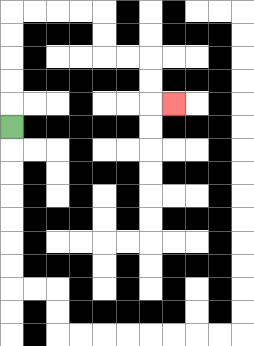{'start': '[0, 5]', 'end': '[7, 4]', 'path_directions': 'U,U,U,U,U,R,R,R,R,D,D,R,R,D,D,R', 'path_coordinates': '[[0, 5], [0, 4], [0, 3], [0, 2], [0, 1], [0, 0], [1, 0], [2, 0], [3, 0], [4, 0], [4, 1], [4, 2], [5, 2], [6, 2], [6, 3], [6, 4], [7, 4]]'}